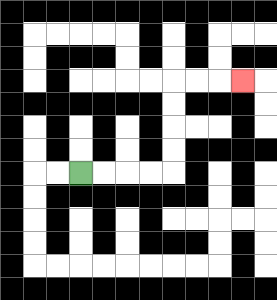{'start': '[3, 7]', 'end': '[10, 3]', 'path_directions': 'R,R,R,R,U,U,U,U,R,R,R', 'path_coordinates': '[[3, 7], [4, 7], [5, 7], [6, 7], [7, 7], [7, 6], [7, 5], [7, 4], [7, 3], [8, 3], [9, 3], [10, 3]]'}